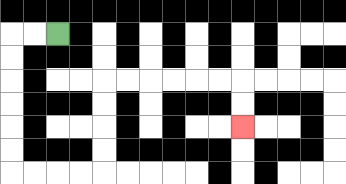{'start': '[2, 1]', 'end': '[10, 5]', 'path_directions': 'L,L,D,D,D,D,D,D,R,R,R,R,U,U,U,U,R,R,R,R,R,R,D,D', 'path_coordinates': '[[2, 1], [1, 1], [0, 1], [0, 2], [0, 3], [0, 4], [0, 5], [0, 6], [0, 7], [1, 7], [2, 7], [3, 7], [4, 7], [4, 6], [4, 5], [4, 4], [4, 3], [5, 3], [6, 3], [7, 3], [8, 3], [9, 3], [10, 3], [10, 4], [10, 5]]'}